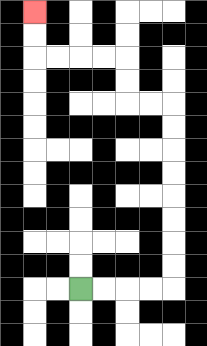{'start': '[3, 12]', 'end': '[1, 0]', 'path_directions': 'R,R,R,R,U,U,U,U,U,U,U,U,L,L,U,U,L,L,L,L,U,U', 'path_coordinates': '[[3, 12], [4, 12], [5, 12], [6, 12], [7, 12], [7, 11], [7, 10], [7, 9], [7, 8], [7, 7], [7, 6], [7, 5], [7, 4], [6, 4], [5, 4], [5, 3], [5, 2], [4, 2], [3, 2], [2, 2], [1, 2], [1, 1], [1, 0]]'}